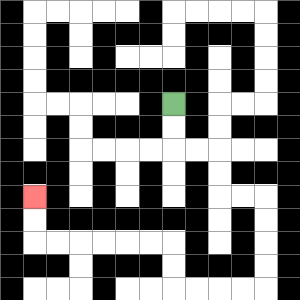{'start': '[7, 4]', 'end': '[1, 8]', 'path_directions': 'D,D,R,R,D,D,R,R,D,D,D,D,L,L,L,L,U,U,L,L,L,L,L,L,U,U', 'path_coordinates': '[[7, 4], [7, 5], [7, 6], [8, 6], [9, 6], [9, 7], [9, 8], [10, 8], [11, 8], [11, 9], [11, 10], [11, 11], [11, 12], [10, 12], [9, 12], [8, 12], [7, 12], [7, 11], [7, 10], [6, 10], [5, 10], [4, 10], [3, 10], [2, 10], [1, 10], [1, 9], [1, 8]]'}